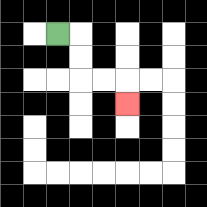{'start': '[2, 1]', 'end': '[5, 4]', 'path_directions': 'R,D,D,R,R,D', 'path_coordinates': '[[2, 1], [3, 1], [3, 2], [3, 3], [4, 3], [5, 3], [5, 4]]'}